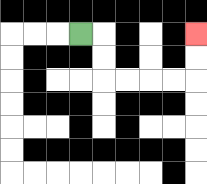{'start': '[3, 1]', 'end': '[8, 1]', 'path_directions': 'R,D,D,R,R,R,R,U,U', 'path_coordinates': '[[3, 1], [4, 1], [4, 2], [4, 3], [5, 3], [6, 3], [7, 3], [8, 3], [8, 2], [8, 1]]'}